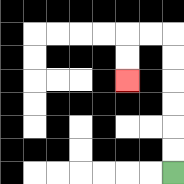{'start': '[7, 7]', 'end': '[5, 3]', 'path_directions': 'U,U,U,U,U,U,L,L,D,D', 'path_coordinates': '[[7, 7], [7, 6], [7, 5], [7, 4], [7, 3], [7, 2], [7, 1], [6, 1], [5, 1], [5, 2], [5, 3]]'}